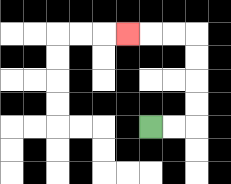{'start': '[6, 5]', 'end': '[5, 1]', 'path_directions': 'R,R,U,U,U,U,L,L,L', 'path_coordinates': '[[6, 5], [7, 5], [8, 5], [8, 4], [8, 3], [8, 2], [8, 1], [7, 1], [6, 1], [5, 1]]'}